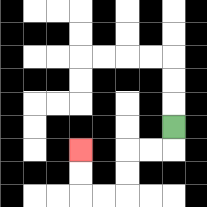{'start': '[7, 5]', 'end': '[3, 6]', 'path_directions': 'D,L,L,D,D,L,L,U,U', 'path_coordinates': '[[7, 5], [7, 6], [6, 6], [5, 6], [5, 7], [5, 8], [4, 8], [3, 8], [3, 7], [3, 6]]'}